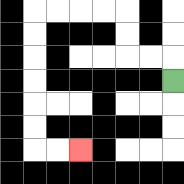{'start': '[7, 3]', 'end': '[3, 6]', 'path_directions': 'U,L,L,U,U,L,L,L,L,D,D,D,D,D,D,R,R', 'path_coordinates': '[[7, 3], [7, 2], [6, 2], [5, 2], [5, 1], [5, 0], [4, 0], [3, 0], [2, 0], [1, 0], [1, 1], [1, 2], [1, 3], [1, 4], [1, 5], [1, 6], [2, 6], [3, 6]]'}